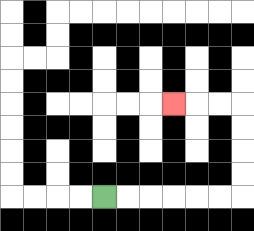{'start': '[4, 8]', 'end': '[7, 4]', 'path_directions': 'R,R,R,R,R,R,U,U,U,U,L,L,L', 'path_coordinates': '[[4, 8], [5, 8], [6, 8], [7, 8], [8, 8], [9, 8], [10, 8], [10, 7], [10, 6], [10, 5], [10, 4], [9, 4], [8, 4], [7, 4]]'}